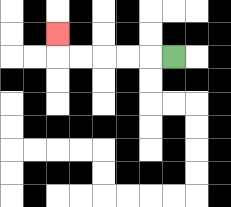{'start': '[7, 2]', 'end': '[2, 1]', 'path_directions': 'L,L,L,L,L,U', 'path_coordinates': '[[7, 2], [6, 2], [5, 2], [4, 2], [3, 2], [2, 2], [2, 1]]'}